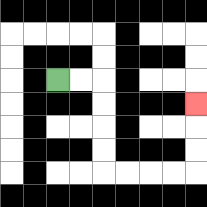{'start': '[2, 3]', 'end': '[8, 4]', 'path_directions': 'R,R,D,D,D,D,R,R,R,R,U,U,U', 'path_coordinates': '[[2, 3], [3, 3], [4, 3], [4, 4], [4, 5], [4, 6], [4, 7], [5, 7], [6, 7], [7, 7], [8, 7], [8, 6], [8, 5], [8, 4]]'}